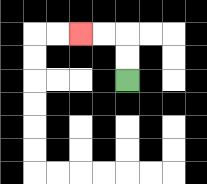{'start': '[5, 3]', 'end': '[3, 1]', 'path_directions': 'U,U,L,L', 'path_coordinates': '[[5, 3], [5, 2], [5, 1], [4, 1], [3, 1]]'}